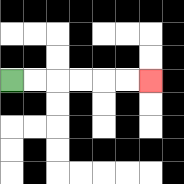{'start': '[0, 3]', 'end': '[6, 3]', 'path_directions': 'R,R,R,R,R,R', 'path_coordinates': '[[0, 3], [1, 3], [2, 3], [3, 3], [4, 3], [5, 3], [6, 3]]'}